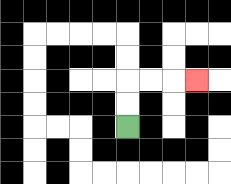{'start': '[5, 5]', 'end': '[8, 3]', 'path_directions': 'U,U,R,R,R', 'path_coordinates': '[[5, 5], [5, 4], [5, 3], [6, 3], [7, 3], [8, 3]]'}